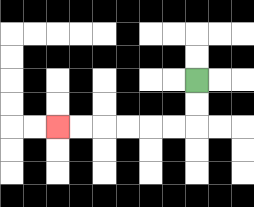{'start': '[8, 3]', 'end': '[2, 5]', 'path_directions': 'D,D,L,L,L,L,L,L', 'path_coordinates': '[[8, 3], [8, 4], [8, 5], [7, 5], [6, 5], [5, 5], [4, 5], [3, 5], [2, 5]]'}